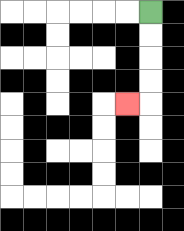{'start': '[6, 0]', 'end': '[5, 4]', 'path_directions': 'D,D,D,D,L', 'path_coordinates': '[[6, 0], [6, 1], [6, 2], [6, 3], [6, 4], [5, 4]]'}